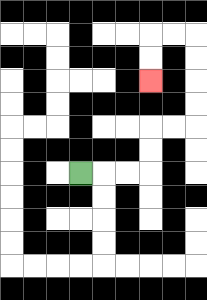{'start': '[3, 7]', 'end': '[6, 3]', 'path_directions': 'R,R,R,U,U,R,R,U,U,U,U,L,L,D,D', 'path_coordinates': '[[3, 7], [4, 7], [5, 7], [6, 7], [6, 6], [6, 5], [7, 5], [8, 5], [8, 4], [8, 3], [8, 2], [8, 1], [7, 1], [6, 1], [6, 2], [6, 3]]'}